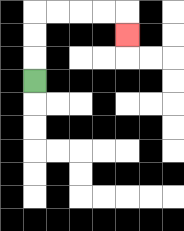{'start': '[1, 3]', 'end': '[5, 1]', 'path_directions': 'U,U,U,R,R,R,R,D', 'path_coordinates': '[[1, 3], [1, 2], [1, 1], [1, 0], [2, 0], [3, 0], [4, 0], [5, 0], [5, 1]]'}